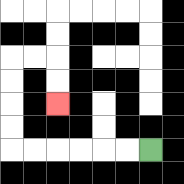{'start': '[6, 6]', 'end': '[2, 4]', 'path_directions': 'L,L,L,L,L,L,U,U,U,U,R,R,D,D', 'path_coordinates': '[[6, 6], [5, 6], [4, 6], [3, 6], [2, 6], [1, 6], [0, 6], [0, 5], [0, 4], [0, 3], [0, 2], [1, 2], [2, 2], [2, 3], [2, 4]]'}